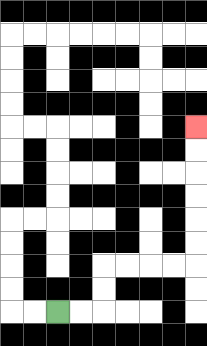{'start': '[2, 13]', 'end': '[8, 5]', 'path_directions': 'R,R,U,U,R,R,R,R,U,U,U,U,U,U', 'path_coordinates': '[[2, 13], [3, 13], [4, 13], [4, 12], [4, 11], [5, 11], [6, 11], [7, 11], [8, 11], [8, 10], [8, 9], [8, 8], [8, 7], [8, 6], [8, 5]]'}